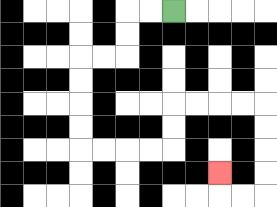{'start': '[7, 0]', 'end': '[9, 7]', 'path_directions': 'L,L,D,D,L,L,D,D,D,D,R,R,R,R,U,U,R,R,R,R,D,D,D,D,L,L,U', 'path_coordinates': '[[7, 0], [6, 0], [5, 0], [5, 1], [5, 2], [4, 2], [3, 2], [3, 3], [3, 4], [3, 5], [3, 6], [4, 6], [5, 6], [6, 6], [7, 6], [7, 5], [7, 4], [8, 4], [9, 4], [10, 4], [11, 4], [11, 5], [11, 6], [11, 7], [11, 8], [10, 8], [9, 8], [9, 7]]'}